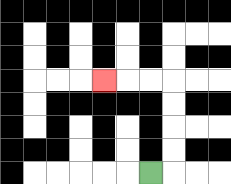{'start': '[6, 7]', 'end': '[4, 3]', 'path_directions': 'R,U,U,U,U,L,L,L', 'path_coordinates': '[[6, 7], [7, 7], [7, 6], [7, 5], [7, 4], [7, 3], [6, 3], [5, 3], [4, 3]]'}